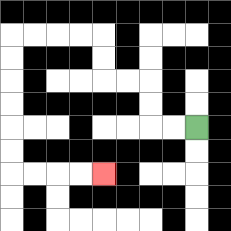{'start': '[8, 5]', 'end': '[4, 7]', 'path_directions': 'L,L,U,U,L,L,U,U,L,L,L,L,D,D,D,D,D,D,R,R,R,R', 'path_coordinates': '[[8, 5], [7, 5], [6, 5], [6, 4], [6, 3], [5, 3], [4, 3], [4, 2], [4, 1], [3, 1], [2, 1], [1, 1], [0, 1], [0, 2], [0, 3], [0, 4], [0, 5], [0, 6], [0, 7], [1, 7], [2, 7], [3, 7], [4, 7]]'}